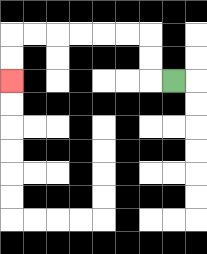{'start': '[7, 3]', 'end': '[0, 3]', 'path_directions': 'L,U,U,L,L,L,L,L,L,D,D', 'path_coordinates': '[[7, 3], [6, 3], [6, 2], [6, 1], [5, 1], [4, 1], [3, 1], [2, 1], [1, 1], [0, 1], [0, 2], [0, 3]]'}